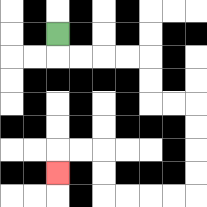{'start': '[2, 1]', 'end': '[2, 7]', 'path_directions': 'D,R,R,R,R,D,D,R,R,D,D,D,D,L,L,L,L,U,U,L,L,D', 'path_coordinates': '[[2, 1], [2, 2], [3, 2], [4, 2], [5, 2], [6, 2], [6, 3], [6, 4], [7, 4], [8, 4], [8, 5], [8, 6], [8, 7], [8, 8], [7, 8], [6, 8], [5, 8], [4, 8], [4, 7], [4, 6], [3, 6], [2, 6], [2, 7]]'}